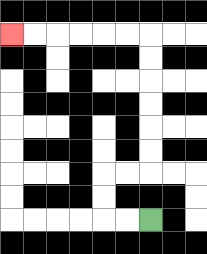{'start': '[6, 9]', 'end': '[0, 1]', 'path_directions': 'L,L,U,U,R,R,U,U,U,U,U,U,L,L,L,L,L,L', 'path_coordinates': '[[6, 9], [5, 9], [4, 9], [4, 8], [4, 7], [5, 7], [6, 7], [6, 6], [6, 5], [6, 4], [6, 3], [6, 2], [6, 1], [5, 1], [4, 1], [3, 1], [2, 1], [1, 1], [0, 1]]'}